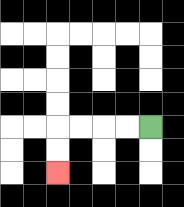{'start': '[6, 5]', 'end': '[2, 7]', 'path_directions': 'L,L,L,L,D,D', 'path_coordinates': '[[6, 5], [5, 5], [4, 5], [3, 5], [2, 5], [2, 6], [2, 7]]'}